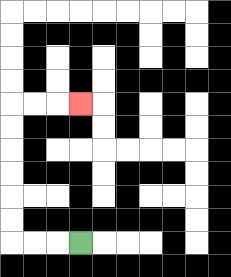{'start': '[3, 10]', 'end': '[3, 4]', 'path_directions': 'L,L,L,U,U,U,U,U,U,R,R,R', 'path_coordinates': '[[3, 10], [2, 10], [1, 10], [0, 10], [0, 9], [0, 8], [0, 7], [0, 6], [0, 5], [0, 4], [1, 4], [2, 4], [3, 4]]'}